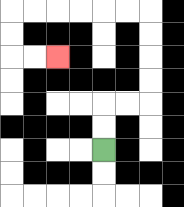{'start': '[4, 6]', 'end': '[2, 2]', 'path_directions': 'U,U,R,R,U,U,U,U,L,L,L,L,L,L,D,D,R,R', 'path_coordinates': '[[4, 6], [4, 5], [4, 4], [5, 4], [6, 4], [6, 3], [6, 2], [6, 1], [6, 0], [5, 0], [4, 0], [3, 0], [2, 0], [1, 0], [0, 0], [0, 1], [0, 2], [1, 2], [2, 2]]'}